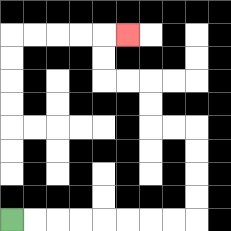{'start': '[0, 9]', 'end': '[5, 1]', 'path_directions': 'R,R,R,R,R,R,R,R,U,U,U,U,L,L,U,U,L,L,U,U,R', 'path_coordinates': '[[0, 9], [1, 9], [2, 9], [3, 9], [4, 9], [5, 9], [6, 9], [7, 9], [8, 9], [8, 8], [8, 7], [8, 6], [8, 5], [7, 5], [6, 5], [6, 4], [6, 3], [5, 3], [4, 3], [4, 2], [4, 1], [5, 1]]'}